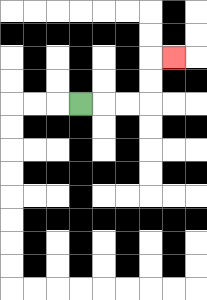{'start': '[3, 4]', 'end': '[7, 2]', 'path_directions': 'R,R,R,U,U,R', 'path_coordinates': '[[3, 4], [4, 4], [5, 4], [6, 4], [6, 3], [6, 2], [7, 2]]'}